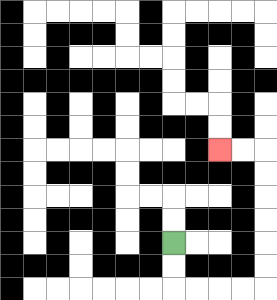{'start': '[7, 10]', 'end': '[9, 6]', 'path_directions': 'D,D,R,R,R,R,U,U,U,U,U,U,L,L', 'path_coordinates': '[[7, 10], [7, 11], [7, 12], [8, 12], [9, 12], [10, 12], [11, 12], [11, 11], [11, 10], [11, 9], [11, 8], [11, 7], [11, 6], [10, 6], [9, 6]]'}